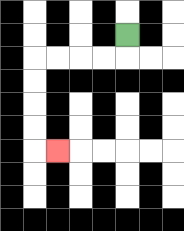{'start': '[5, 1]', 'end': '[2, 6]', 'path_directions': 'D,L,L,L,L,D,D,D,D,R', 'path_coordinates': '[[5, 1], [5, 2], [4, 2], [3, 2], [2, 2], [1, 2], [1, 3], [1, 4], [1, 5], [1, 6], [2, 6]]'}